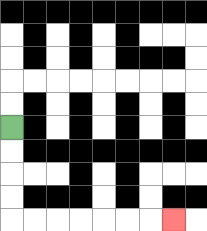{'start': '[0, 5]', 'end': '[7, 9]', 'path_directions': 'D,D,D,D,R,R,R,R,R,R,R', 'path_coordinates': '[[0, 5], [0, 6], [0, 7], [0, 8], [0, 9], [1, 9], [2, 9], [3, 9], [4, 9], [5, 9], [6, 9], [7, 9]]'}